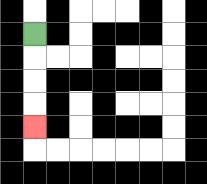{'start': '[1, 1]', 'end': '[1, 5]', 'path_directions': 'D,D,D,D', 'path_coordinates': '[[1, 1], [1, 2], [1, 3], [1, 4], [1, 5]]'}